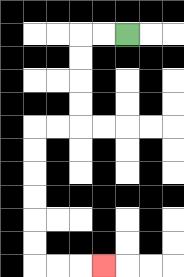{'start': '[5, 1]', 'end': '[4, 11]', 'path_directions': 'L,L,D,D,D,D,L,L,D,D,D,D,D,D,R,R,R', 'path_coordinates': '[[5, 1], [4, 1], [3, 1], [3, 2], [3, 3], [3, 4], [3, 5], [2, 5], [1, 5], [1, 6], [1, 7], [1, 8], [1, 9], [1, 10], [1, 11], [2, 11], [3, 11], [4, 11]]'}